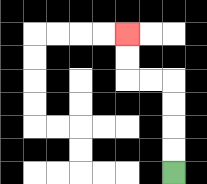{'start': '[7, 7]', 'end': '[5, 1]', 'path_directions': 'U,U,U,U,L,L,U,U', 'path_coordinates': '[[7, 7], [7, 6], [7, 5], [7, 4], [7, 3], [6, 3], [5, 3], [5, 2], [5, 1]]'}